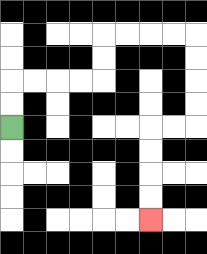{'start': '[0, 5]', 'end': '[6, 9]', 'path_directions': 'U,U,R,R,R,R,U,U,R,R,R,R,D,D,D,D,L,L,D,D,D,D', 'path_coordinates': '[[0, 5], [0, 4], [0, 3], [1, 3], [2, 3], [3, 3], [4, 3], [4, 2], [4, 1], [5, 1], [6, 1], [7, 1], [8, 1], [8, 2], [8, 3], [8, 4], [8, 5], [7, 5], [6, 5], [6, 6], [6, 7], [6, 8], [6, 9]]'}